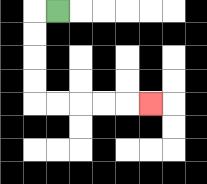{'start': '[2, 0]', 'end': '[6, 4]', 'path_directions': 'L,D,D,D,D,R,R,R,R,R', 'path_coordinates': '[[2, 0], [1, 0], [1, 1], [1, 2], [1, 3], [1, 4], [2, 4], [3, 4], [4, 4], [5, 4], [6, 4]]'}